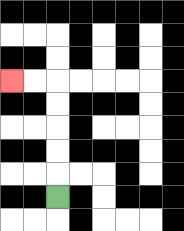{'start': '[2, 8]', 'end': '[0, 3]', 'path_directions': 'U,U,U,U,U,L,L', 'path_coordinates': '[[2, 8], [2, 7], [2, 6], [2, 5], [2, 4], [2, 3], [1, 3], [0, 3]]'}